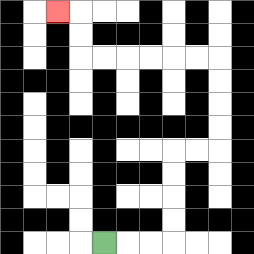{'start': '[4, 10]', 'end': '[2, 0]', 'path_directions': 'R,R,R,U,U,U,U,R,R,U,U,U,U,L,L,L,L,L,L,U,U,L', 'path_coordinates': '[[4, 10], [5, 10], [6, 10], [7, 10], [7, 9], [7, 8], [7, 7], [7, 6], [8, 6], [9, 6], [9, 5], [9, 4], [9, 3], [9, 2], [8, 2], [7, 2], [6, 2], [5, 2], [4, 2], [3, 2], [3, 1], [3, 0], [2, 0]]'}